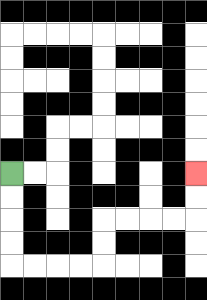{'start': '[0, 7]', 'end': '[8, 7]', 'path_directions': 'D,D,D,D,R,R,R,R,U,U,R,R,R,R,U,U', 'path_coordinates': '[[0, 7], [0, 8], [0, 9], [0, 10], [0, 11], [1, 11], [2, 11], [3, 11], [4, 11], [4, 10], [4, 9], [5, 9], [6, 9], [7, 9], [8, 9], [8, 8], [8, 7]]'}